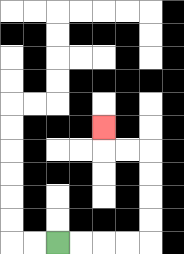{'start': '[2, 10]', 'end': '[4, 5]', 'path_directions': 'R,R,R,R,U,U,U,U,L,L,U', 'path_coordinates': '[[2, 10], [3, 10], [4, 10], [5, 10], [6, 10], [6, 9], [6, 8], [6, 7], [6, 6], [5, 6], [4, 6], [4, 5]]'}